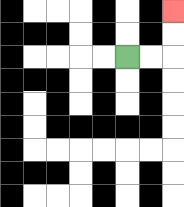{'start': '[5, 2]', 'end': '[7, 0]', 'path_directions': 'R,R,U,U', 'path_coordinates': '[[5, 2], [6, 2], [7, 2], [7, 1], [7, 0]]'}